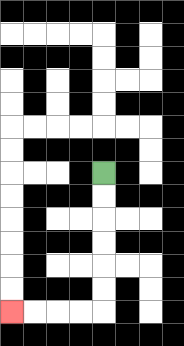{'start': '[4, 7]', 'end': '[0, 13]', 'path_directions': 'D,D,D,D,D,D,L,L,L,L', 'path_coordinates': '[[4, 7], [4, 8], [4, 9], [4, 10], [4, 11], [4, 12], [4, 13], [3, 13], [2, 13], [1, 13], [0, 13]]'}